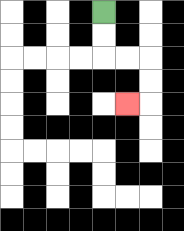{'start': '[4, 0]', 'end': '[5, 4]', 'path_directions': 'D,D,R,R,D,D,L', 'path_coordinates': '[[4, 0], [4, 1], [4, 2], [5, 2], [6, 2], [6, 3], [6, 4], [5, 4]]'}